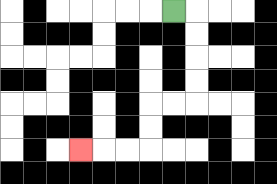{'start': '[7, 0]', 'end': '[3, 6]', 'path_directions': 'R,D,D,D,D,L,L,D,D,L,L,L', 'path_coordinates': '[[7, 0], [8, 0], [8, 1], [8, 2], [8, 3], [8, 4], [7, 4], [6, 4], [6, 5], [6, 6], [5, 6], [4, 6], [3, 6]]'}